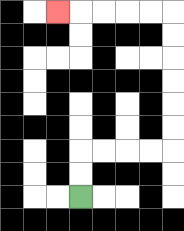{'start': '[3, 8]', 'end': '[2, 0]', 'path_directions': 'U,U,R,R,R,R,U,U,U,U,U,U,L,L,L,L,L', 'path_coordinates': '[[3, 8], [3, 7], [3, 6], [4, 6], [5, 6], [6, 6], [7, 6], [7, 5], [7, 4], [7, 3], [7, 2], [7, 1], [7, 0], [6, 0], [5, 0], [4, 0], [3, 0], [2, 0]]'}